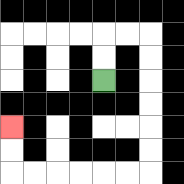{'start': '[4, 3]', 'end': '[0, 5]', 'path_directions': 'U,U,R,R,D,D,D,D,D,D,L,L,L,L,L,L,U,U', 'path_coordinates': '[[4, 3], [4, 2], [4, 1], [5, 1], [6, 1], [6, 2], [6, 3], [6, 4], [6, 5], [6, 6], [6, 7], [5, 7], [4, 7], [3, 7], [2, 7], [1, 7], [0, 7], [0, 6], [0, 5]]'}